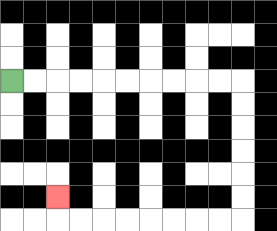{'start': '[0, 3]', 'end': '[2, 8]', 'path_directions': 'R,R,R,R,R,R,R,R,R,R,D,D,D,D,D,D,L,L,L,L,L,L,L,L,U', 'path_coordinates': '[[0, 3], [1, 3], [2, 3], [3, 3], [4, 3], [5, 3], [6, 3], [7, 3], [8, 3], [9, 3], [10, 3], [10, 4], [10, 5], [10, 6], [10, 7], [10, 8], [10, 9], [9, 9], [8, 9], [7, 9], [6, 9], [5, 9], [4, 9], [3, 9], [2, 9], [2, 8]]'}